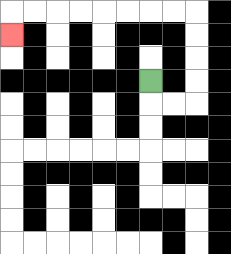{'start': '[6, 3]', 'end': '[0, 1]', 'path_directions': 'D,R,R,U,U,U,U,L,L,L,L,L,L,L,L,D', 'path_coordinates': '[[6, 3], [6, 4], [7, 4], [8, 4], [8, 3], [8, 2], [8, 1], [8, 0], [7, 0], [6, 0], [5, 0], [4, 0], [3, 0], [2, 0], [1, 0], [0, 0], [0, 1]]'}